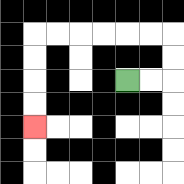{'start': '[5, 3]', 'end': '[1, 5]', 'path_directions': 'R,R,U,U,L,L,L,L,L,L,D,D,D,D', 'path_coordinates': '[[5, 3], [6, 3], [7, 3], [7, 2], [7, 1], [6, 1], [5, 1], [4, 1], [3, 1], [2, 1], [1, 1], [1, 2], [1, 3], [1, 4], [1, 5]]'}